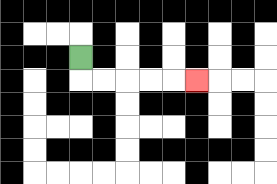{'start': '[3, 2]', 'end': '[8, 3]', 'path_directions': 'D,R,R,R,R,R', 'path_coordinates': '[[3, 2], [3, 3], [4, 3], [5, 3], [6, 3], [7, 3], [8, 3]]'}